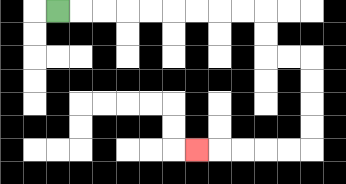{'start': '[2, 0]', 'end': '[8, 6]', 'path_directions': 'R,R,R,R,R,R,R,R,R,D,D,R,R,D,D,D,D,L,L,L,L,L', 'path_coordinates': '[[2, 0], [3, 0], [4, 0], [5, 0], [6, 0], [7, 0], [8, 0], [9, 0], [10, 0], [11, 0], [11, 1], [11, 2], [12, 2], [13, 2], [13, 3], [13, 4], [13, 5], [13, 6], [12, 6], [11, 6], [10, 6], [9, 6], [8, 6]]'}